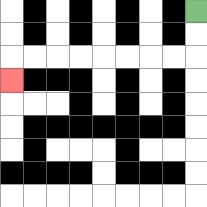{'start': '[8, 0]', 'end': '[0, 3]', 'path_directions': 'D,D,L,L,L,L,L,L,L,L,D', 'path_coordinates': '[[8, 0], [8, 1], [8, 2], [7, 2], [6, 2], [5, 2], [4, 2], [3, 2], [2, 2], [1, 2], [0, 2], [0, 3]]'}